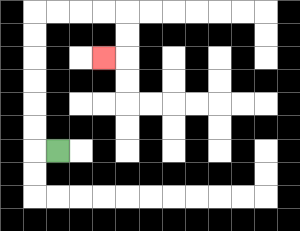{'start': '[2, 6]', 'end': '[4, 2]', 'path_directions': 'L,U,U,U,U,U,U,R,R,R,R,D,D,L', 'path_coordinates': '[[2, 6], [1, 6], [1, 5], [1, 4], [1, 3], [1, 2], [1, 1], [1, 0], [2, 0], [3, 0], [4, 0], [5, 0], [5, 1], [5, 2], [4, 2]]'}